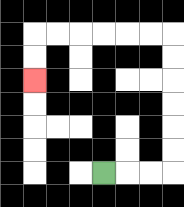{'start': '[4, 7]', 'end': '[1, 3]', 'path_directions': 'R,R,R,U,U,U,U,U,U,L,L,L,L,L,L,D,D', 'path_coordinates': '[[4, 7], [5, 7], [6, 7], [7, 7], [7, 6], [7, 5], [7, 4], [7, 3], [7, 2], [7, 1], [6, 1], [5, 1], [4, 1], [3, 1], [2, 1], [1, 1], [1, 2], [1, 3]]'}